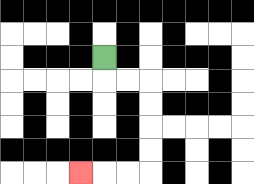{'start': '[4, 2]', 'end': '[3, 7]', 'path_directions': 'D,R,R,D,D,D,D,L,L,L', 'path_coordinates': '[[4, 2], [4, 3], [5, 3], [6, 3], [6, 4], [6, 5], [6, 6], [6, 7], [5, 7], [4, 7], [3, 7]]'}